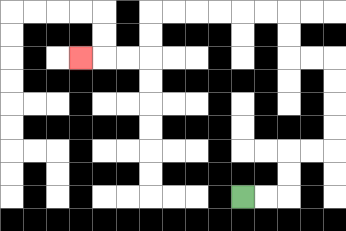{'start': '[10, 8]', 'end': '[3, 2]', 'path_directions': 'R,R,U,U,R,R,U,U,U,U,L,L,U,U,L,L,L,L,L,L,D,D,L,L,L', 'path_coordinates': '[[10, 8], [11, 8], [12, 8], [12, 7], [12, 6], [13, 6], [14, 6], [14, 5], [14, 4], [14, 3], [14, 2], [13, 2], [12, 2], [12, 1], [12, 0], [11, 0], [10, 0], [9, 0], [8, 0], [7, 0], [6, 0], [6, 1], [6, 2], [5, 2], [4, 2], [3, 2]]'}